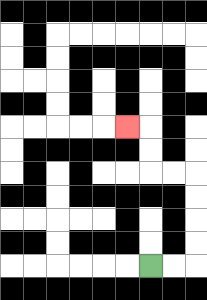{'start': '[6, 11]', 'end': '[5, 5]', 'path_directions': 'R,R,U,U,U,U,L,L,U,U,L', 'path_coordinates': '[[6, 11], [7, 11], [8, 11], [8, 10], [8, 9], [8, 8], [8, 7], [7, 7], [6, 7], [6, 6], [6, 5], [5, 5]]'}